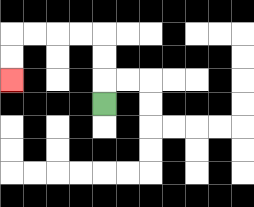{'start': '[4, 4]', 'end': '[0, 3]', 'path_directions': 'U,U,U,L,L,L,L,D,D', 'path_coordinates': '[[4, 4], [4, 3], [4, 2], [4, 1], [3, 1], [2, 1], [1, 1], [0, 1], [0, 2], [0, 3]]'}